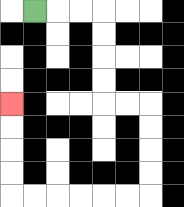{'start': '[1, 0]', 'end': '[0, 4]', 'path_directions': 'R,R,R,D,D,D,D,R,R,D,D,D,D,L,L,L,L,L,L,U,U,U,U', 'path_coordinates': '[[1, 0], [2, 0], [3, 0], [4, 0], [4, 1], [4, 2], [4, 3], [4, 4], [5, 4], [6, 4], [6, 5], [6, 6], [6, 7], [6, 8], [5, 8], [4, 8], [3, 8], [2, 8], [1, 8], [0, 8], [0, 7], [0, 6], [0, 5], [0, 4]]'}